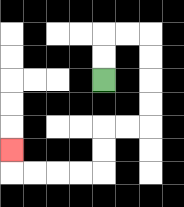{'start': '[4, 3]', 'end': '[0, 6]', 'path_directions': 'U,U,R,R,D,D,D,D,L,L,D,D,L,L,L,L,U', 'path_coordinates': '[[4, 3], [4, 2], [4, 1], [5, 1], [6, 1], [6, 2], [6, 3], [6, 4], [6, 5], [5, 5], [4, 5], [4, 6], [4, 7], [3, 7], [2, 7], [1, 7], [0, 7], [0, 6]]'}